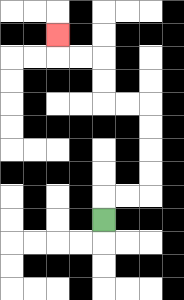{'start': '[4, 9]', 'end': '[2, 1]', 'path_directions': 'U,R,R,U,U,U,U,L,L,U,U,L,L,U', 'path_coordinates': '[[4, 9], [4, 8], [5, 8], [6, 8], [6, 7], [6, 6], [6, 5], [6, 4], [5, 4], [4, 4], [4, 3], [4, 2], [3, 2], [2, 2], [2, 1]]'}